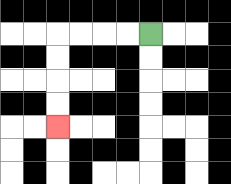{'start': '[6, 1]', 'end': '[2, 5]', 'path_directions': 'L,L,L,L,D,D,D,D', 'path_coordinates': '[[6, 1], [5, 1], [4, 1], [3, 1], [2, 1], [2, 2], [2, 3], [2, 4], [2, 5]]'}